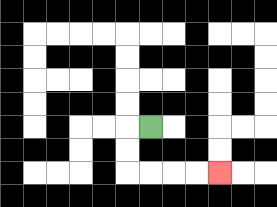{'start': '[6, 5]', 'end': '[9, 7]', 'path_directions': 'L,D,D,R,R,R,R', 'path_coordinates': '[[6, 5], [5, 5], [5, 6], [5, 7], [6, 7], [7, 7], [8, 7], [9, 7]]'}